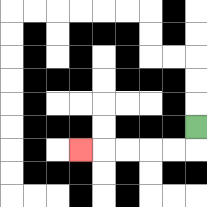{'start': '[8, 5]', 'end': '[3, 6]', 'path_directions': 'D,L,L,L,L,L', 'path_coordinates': '[[8, 5], [8, 6], [7, 6], [6, 6], [5, 6], [4, 6], [3, 6]]'}